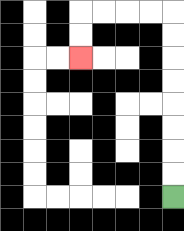{'start': '[7, 8]', 'end': '[3, 2]', 'path_directions': 'U,U,U,U,U,U,U,U,L,L,L,L,D,D', 'path_coordinates': '[[7, 8], [7, 7], [7, 6], [7, 5], [7, 4], [7, 3], [7, 2], [7, 1], [7, 0], [6, 0], [5, 0], [4, 0], [3, 0], [3, 1], [3, 2]]'}